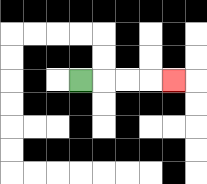{'start': '[3, 3]', 'end': '[7, 3]', 'path_directions': 'R,R,R,R', 'path_coordinates': '[[3, 3], [4, 3], [5, 3], [6, 3], [7, 3]]'}